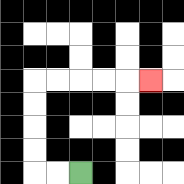{'start': '[3, 7]', 'end': '[6, 3]', 'path_directions': 'L,L,U,U,U,U,R,R,R,R,R', 'path_coordinates': '[[3, 7], [2, 7], [1, 7], [1, 6], [1, 5], [1, 4], [1, 3], [2, 3], [3, 3], [4, 3], [5, 3], [6, 3]]'}